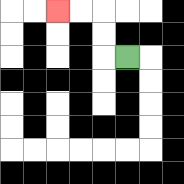{'start': '[5, 2]', 'end': '[2, 0]', 'path_directions': 'L,U,U,L,L', 'path_coordinates': '[[5, 2], [4, 2], [4, 1], [4, 0], [3, 0], [2, 0]]'}